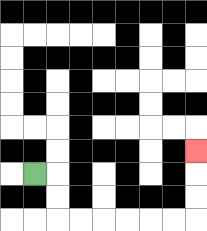{'start': '[1, 7]', 'end': '[8, 6]', 'path_directions': 'R,D,D,R,R,R,R,R,R,U,U,U', 'path_coordinates': '[[1, 7], [2, 7], [2, 8], [2, 9], [3, 9], [4, 9], [5, 9], [6, 9], [7, 9], [8, 9], [8, 8], [8, 7], [8, 6]]'}